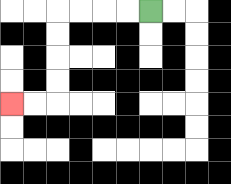{'start': '[6, 0]', 'end': '[0, 4]', 'path_directions': 'L,L,L,L,D,D,D,D,L,L', 'path_coordinates': '[[6, 0], [5, 0], [4, 0], [3, 0], [2, 0], [2, 1], [2, 2], [2, 3], [2, 4], [1, 4], [0, 4]]'}